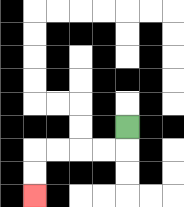{'start': '[5, 5]', 'end': '[1, 8]', 'path_directions': 'D,L,L,L,L,D,D', 'path_coordinates': '[[5, 5], [5, 6], [4, 6], [3, 6], [2, 6], [1, 6], [1, 7], [1, 8]]'}